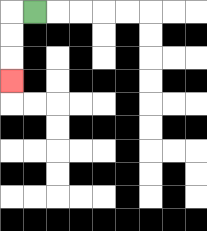{'start': '[1, 0]', 'end': '[0, 3]', 'path_directions': 'L,D,D,D', 'path_coordinates': '[[1, 0], [0, 0], [0, 1], [0, 2], [0, 3]]'}